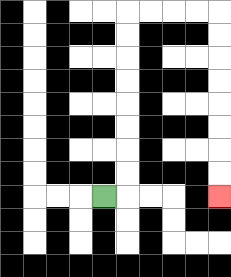{'start': '[4, 8]', 'end': '[9, 8]', 'path_directions': 'R,U,U,U,U,U,U,U,U,R,R,R,R,D,D,D,D,D,D,D,D', 'path_coordinates': '[[4, 8], [5, 8], [5, 7], [5, 6], [5, 5], [5, 4], [5, 3], [5, 2], [5, 1], [5, 0], [6, 0], [7, 0], [8, 0], [9, 0], [9, 1], [9, 2], [9, 3], [9, 4], [9, 5], [9, 6], [9, 7], [9, 8]]'}